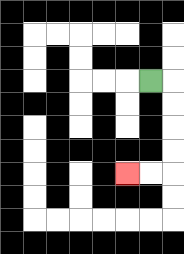{'start': '[6, 3]', 'end': '[5, 7]', 'path_directions': 'R,D,D,D,D,L,L', 'path_coordinates': '[[6, 3], [7, 3], [7, 4], [7, 5], [7, 6], [7, 7], [6, 7], [5, 7]]'}